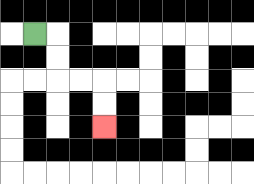{'start': '[1, 1]', 'end': '[4, 5]', 'path_directions': 'R,D,D,R,R,D,D', 'path_coordinates': '[[1, 1], [2, 1], [2, 2], [2, 3], [3, 3], [4, 3], [4, 4], [4, 5]]'}